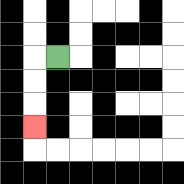{'start': '[2, 2]', 'end': '[1, 5]', 'path_directions': 'L,D,D,D', 'path_coordinates': '[[2, 2], [1, 2], [1, 3], [1, 4], [1, 5]]'}